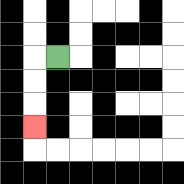{'start': '[2, 2]', 'end': '[1, 5]', 'path_directions': 'L,D,D,D', 'path_coordinates': '[[2, 2], [1, 2], [1, 3], [1, 4], [1, 5]]'}